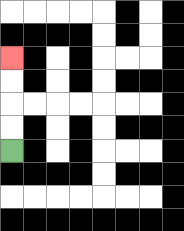{'start': '[0, 6]', 'end': '[0, 2]', 'path_directions': 'U,U,U,U', 'path_coordinates': '[[0, 6], [0, 5], [0, 4], [0, 3], [0, 2]]'}